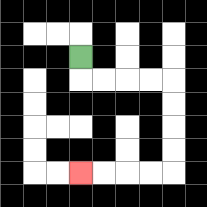{'start': '[3, 2]', 'end': '[3, 7]', 'path_directions': 'D,R,R,R,R,D,D,D,D,L,L,L,L', 'path_coordinates': '[[3, 2], [3, 3], [4, 3], [5, 3], [6, 3], [7, 3], [7, 4], [7, 5], [7, 6], [7, 7], [6, 7], [5, 7], [4, 7], [3, 7]]'}